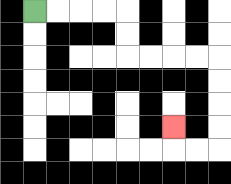{'start': '[1, 0]', 'end': '[7, 5]', 'path_directions': 'R,R,R,R,D,D,R,R,R,R,D,D,D,D,L,L,U', 'path_coordinates': '[[1, 0], [2, 0], [3, 0], [4, 0], [5, 0], [5, 1], [5, 2], [6, 2], [7, 2], [8, 2], [9, 2], [9, 3], [9, 4], [9, 5], [9, 6], [8, 6], [7, 6], [7, 5]]'}